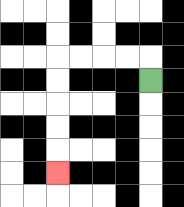{'start': '[6, 3]', 'end': '[2, 7]', 'path_directions': 'U,L,L,L,L,D,D,D,D,D', 'path_coordinates': '[[6, 3], [6, 2], [5, 2], [4, 2], [3, 2], [2, 2], [2, 3], [2, 4], [2, 5], [2, 6], [2, 7]]'}